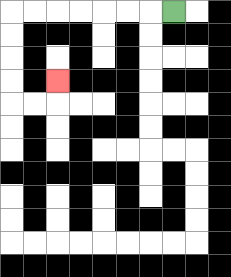{'start': '[7, 0]', 'end': '[2, 3]', 'path_directions': 'L,L,L,L,L,L,L,D,D,D,D,R,R,U', 'path_coordinates': '[[7, 0], [6, 0], [5, 0], [4, 0], [3, 0], [2, 0], [1, 0], [0, 0], [0, 1], [0, 2], [0, 3], [0, 4], [1, 4], [2, 4], [2, 3]]'}